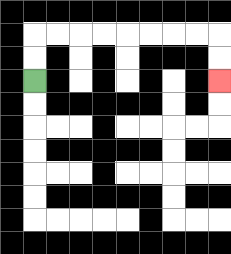{'start': '[1, 3]', 'end': '[9, 3]', 'path_directions': 'U,U,R,R,R,R,R,R,R,R,D,D', 'path_coordinates': '[[1, 3], [1, 2], [1, 1], [2, 1], [3, 1], [4, 1], [5, 1], [6, 1], [7, 1], [8, 1], [9, 1], [9, 2], [9, 3]]'}